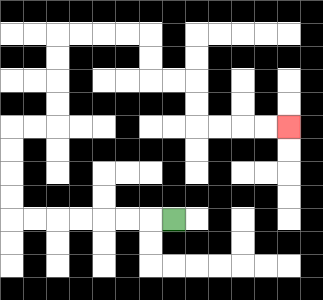{'start': '[7, 9]', 'end': '[12, 5]', 'path_directions': 'L,L,L,L,L,L,L,U,U,U,U,R,R,U,U,U,U,R,R,R,R,D,D,R,R,D,D,R,R,R,R', 'path_coordinates': '[[7, 9], [6, 9], [5, 9], [4, 9], [3, 9], [2, 9], [1, 9], [0, 9], [0, 8], [0, 7], [0, 6], [0, 5], [1, 5], [2, 5], [2, 4], [2, 3], [2, 2], [2, 1], [3, 1], [4, 1], [5, 1], [6, 1], [6, 2], [6, 3], [7, 3], [8, 3], [8, 4], [8, 5], [9, 5], [10, 5], [11, 5], [12, 5]]'}